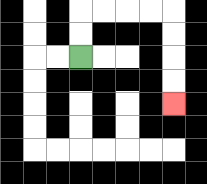{'start': '[3, 2]', 'end': '[7, 4]', 'path_directions': 'U,U,R,R,R,R,D,D,D,D', 'path_coordinates': '[[3, 2], [3, 1], [3, 0], [4, 0], [5, 0], [6, 0], [7, 0], [7, 1], [7, 2], [7, 3], [7, 4]]'}